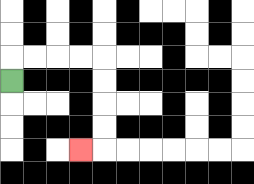{'start': '[0, 3]', 'end': '[3, 6]', 'path_directions': 'U,R,R,R,R,D,D,D,D,L', 'path_coordinates': '[[0, 3], [0, 2], [1, 2], [2, 2], [3, 2], [4, 2], [4, 3], [4, 4], [4, 5], [4, 6], [3, 6]]'}